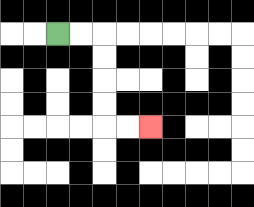{'start': '[2, 1]', 'end': '[6, 5]', 'path_directions': 'R,R,D,D,D,D,R,R', 'path_coordinates': '[[2, 1], [3, 1], [4, 1], [4, 2], [4, 3], [4, 4], [4, 5], [5, 5], [6, 5]]'}